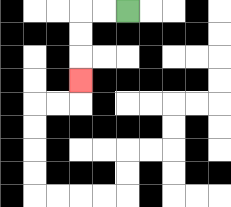{'start': '[5, 0]', 'end': '[3, 3]', 'path_directions': 'L,L,D,D,D', 'path_coordinates': '[[5, 0], [4, 0], [3, 0], [3, 1], [3, 2], [3, 3]]'}